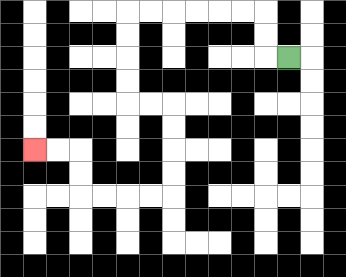{'start': '[12, 2]', 'end': '[1, 6]', 'path_directions': 'L,U,U,L,L,L,L,L,L,D,D,D,D,R,R,D,D,D,D,L,L,L,L,U,U,L,L', 'path_coordinates': '[[12, 2], [11, 2], [11, 1], [11, 0], [10, 0], [9, 0], [8, 0], [7, 0], [6, 0], [5, 0], [5, 1], [5, 2], [5, 3], [5, 4], [6, 4], [7, 4], [7, 5], [7, 6], [7, 7], [7, 8], [6, 8], [5, 8], [4, 8], [3, 8], [3, 7], [3, 6], [2, 6], [1, 6]]'}